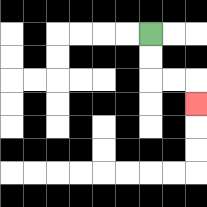{'start': '[6, 1]', 'end': '[8, 4]', 'path_directions': 'D,D,R,R,D', 'path_coordinates': '[[6, 1], [6, 2], [6, 3], [7, 3], [8, 3], [8, 4]]'}